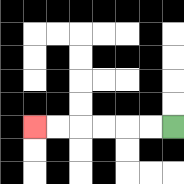{'start': '[7, 5]', 'end': '[1, 5]', 'path_directions': 'L,L,L,L,L,L', 'path_coordinates': '[[7, 5], [6, 5], [5, 5], [4, 5], [3, 5], [2, 5], [1, 5]]'}